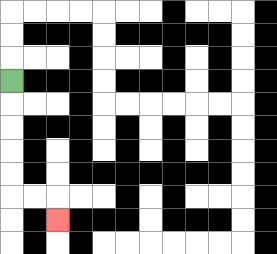{'start': '[0, 3]', 'end': '[2, 9]', 'path_directions': 'D,D,D,D,D,R,R,D', 'path_coordinates': '[[0, 3], [0, 4], [0, 5], [0, 6], [0, 7], [0, 8], [1, 8], [2, 8], [2, 9]]'}